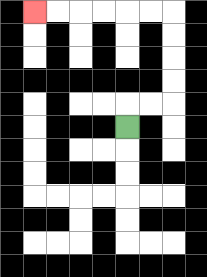{'start': '[5, 5]', 'end': '[1, 0]', 'path_directions': 'U,R,R,U,U,U,U,L,L,L,L,L,L', 'path_coordinates': '[[5, 5], [5, 4], [6, 4], [7, 4], [7, 3], [7, 2], [7, 1], [7, 0], [6, 0], [5, 0], [4, 0], [3, 0], [2, 0], [1, 0]]'}